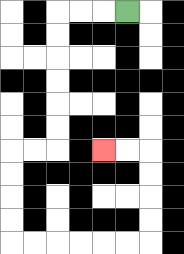{'start': '[5, 0]', 'end': '[4, 6]', 'path_directions': 'L,L,L,D,D,D,D,D,D,L,L,D,D,D,D,R,R,R,R,R,R,U,U,U,U,L,L', 'path_coordinates': '[[5, 0], [4, 0], [3, 0], [2, 0], [2, 1], [2, 2], [2, 3], [2, 4], [2, 5], [2, 6], [1, 6], [0, 6], [0, 7], [0, 8], [0, 9], [0, 10], [1, 10], [2, 10], [3, 10], [4, 10], [5, 10], [6, 10], [6, 9], [6, 8], [6, 7], [6, 6], [5, 6], [4, 6]]'}